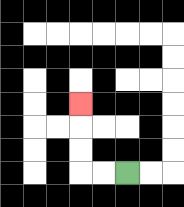{'start': '[5, 7]', 'end': '[3, 4]', 'path_directions': 'L,L,U,U,U', 'path_coordinates': '[[5, 7], [4, 7], [3, 7], [3, 6], [3, 5], [3, 4]]'}